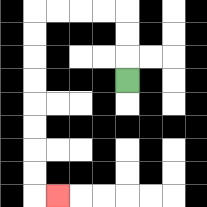{'start': '[5, 3]', 'end': '[2, 8]', 'path_directions': 'U,U,U,L,L,L,L,D,D,D,D,D,D,D,D,R', 'path_coordinates': '[[5, 3], [5, 2], [5, 1], [5, 0], [4, 0], [3, 0], [2, 0], [1, 0], [1, 1], [1, 2], [1, 3], [1, 4], [1, 5], [1, 6], [1, 7], [1, 8], [2, 8]]'}